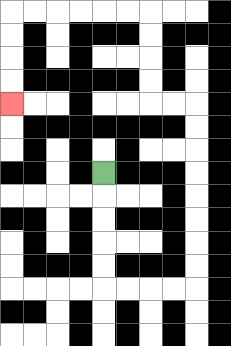{'start': '[4, 7]', 'end': '[0, 4]', 'path_directions': 'D,D,D,D,D,R,R,R,R,U,U,U,U,U,U,U,U,L,L,U,U,U,U,L,L,L,L,L,L,D,D,D,D', 'path_coordinates': '[[4, 7], [4, 8], [4, 9], [4, 10], [4, 11], [4, 12], [5, 12], [6, 12], [7, 12], [8, 12], [8, 11], [8, 10], [8, 9], [8, 8], [8, 7], [8, 6], [8, 5], [8, 4], [7, 4], [6, 4], [6, 3], [6, 2], [6, 1], [6, 0], [5, 0], [4, 0], [3, 0], [2, 0], [1, 0], [0, 0], [0, 1], [0, 2], [0, 3], [0, 4]]'}